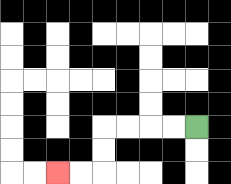{'start': '[8, 5]', 'end': '[2, 7]', 'path_directions': 'L,L,L,L,D,D,L,L', 'path_coordinates': '[[8, 5], [7, 5], [6, 5], [5, 5], [4, 5], [4, 6], [4, 7], [3, 7], [2, 7]]'}